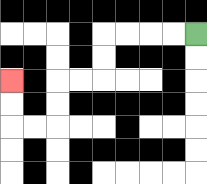{'start': '[8, 1]', 'end': '[0, 3]', 'path_directions': 'L,L,L,L,D,D,L,L,D,D,L,L,U,U', 'path_coordinates': '[[8, 1], [7, 1], [6, 1], [5, 1], [4, 1], [4, 2], [4, 3], [3, 3], [2, 3], [2, 4], [2, 5], [1, 5], [0, 5], [0, 4], [0, 3]]'}